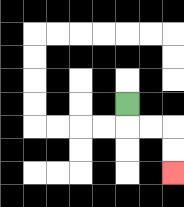{'start': '[5, 4]', 'end': '[7, 7]', 'path_directions': 'D,R,R,D,D', 'path_coordinates': '[[5, 4], [5, 5], [6, 5], [7, 5], [7, 6], [7, 7]]'}